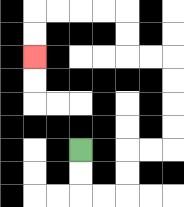{'start': '[3, 6]', 'end': '[1, 2]', 'path_directions': 'D,D,R,R,U,U,R,R,U,U,U,U,L,L,U,U,L,L,L,L,D,D', 'path_coordinates': '[[3, 6], [3, 7], [3, 8], [4, 8], [5, 8], [5, 7], [5, 6], [6, 6], [7, 6], [7, 5], [7, 4], [7, 3], [7, 2], [6, 2], [5, 2], [5, 1], [5, 0], [4, 0], [3, 0], [2, 0], [1, 0], [1, 1], [1, 2]]'}